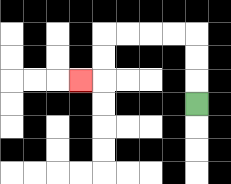{'start': '[8, 4]', 'end': '[3, 3]', 'path_directions': 'U,U,U,L,L,L,L,D,D,L', 'path_coordinates': '[[8, 4], [8, 3], [8, 2], [8, 1], [7, 1], [6, 1], [5, 1], [4, 1], [4, 2], [4, 3], [3, 3]]'}